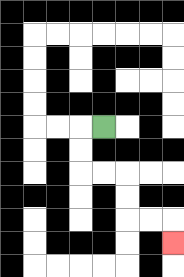{'start': '[4, 5]', 'end': '[7, 10]', 'path_directions': 'L,D,D,R,R,D,D,R,R,D', 'path_coordinates': '[[4, 5], [3, 5], [3, 6], [3, 7], [4, 7], [5, 7], [5, 8], [5, 9], [6, 9], [7, 9], [7, 10]]'}